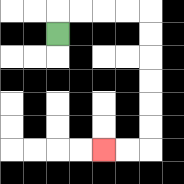{'start': '[2, 1]', 'end': '[4, 6]', 'path_directions': 'U,R,R,R,R,D,D,D,D,D,D,L,L', 'path_coordinates': '[[2, 1], [2, 0], [3, 0], [4, 0], [5, 0], [6, 0], [6, 1], [6, 2], [6, 3], [6, 4], [6, 5], [6, 6], [5, 6], [4, 6]]'}